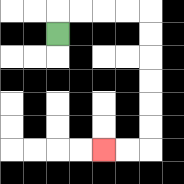{'start': '[2, 1]', 'end': '[4, 6]', 'path_directions': 'U,R,R,R,R,D,D,D,D,D,D,L,L', 'path_coordinates': '[[2, 1], [2, 0], [3, 0], [4, 0], [5, 0], [6, 0], [6, 1], [6, 2], [6, 3], [6, 4], [6, 5], [6, 6], [5, 6], [4, 6]]'}